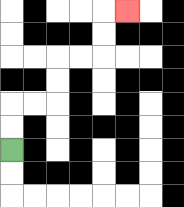{'start': '[0, 6]', 'end': '[5, 0]', 'path_directions': 'U,U,R,R,U,U,R,R,U,U,R', 'path_coordinates': '[[0, 6], [0, 5], [0, 4], [1, 4], [2, 4], [2, 3], [2, 2], [3, 2], [4, 2], [4, 1], [4, 0], [5, 0]]'}